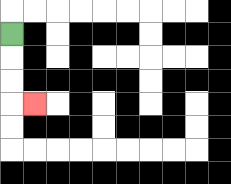{'start': '[0, 1]', 'end': '[1, 4]', 'path_directions': 'D,D,D,R', 'path_coordinates': '[[0, 1], [0, 2], [0, 3], [0, 4], [1, 4]]'}